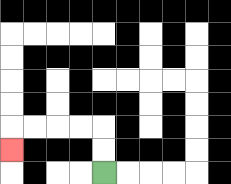{'start': '[4, 7]', 'end': '[0, 6]', 'path_directions': 'U,U,L,L,L,L,D', 'path_coordinates': '[[4, 7], [4, 6], [4, 5], [3, 5], [2, 5], [1, 5], [0, 5], [0, 6]]'}